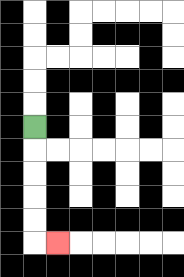{'start': '[1, 5]', 'end': '[2, 10]', 'path_directions': 'D,D,D,D,D,R', 'path_coordinates': '[[1, 5], [1, 6], [1, 7], [1, 8], [1, 9], [1, 10], [2, 10]]'}